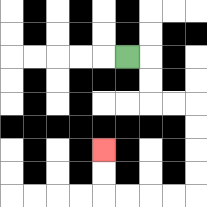{'start': '[5, 2]', 'end': '[4, 6]', 'path_directions': 'R,D,D,R,R,D,D,D,D,L,L,L,L,U,U', 'path_coordinates': '[[5, 2], [6, 2], [6, 3], [6, 4], [7, 4], [8, 4], [8, 5], [8, 6], [8, 7], [8, 8], [7, 8], [6, 8], [5, 8], [4, 8], [4, 7], [4, 6]]'}